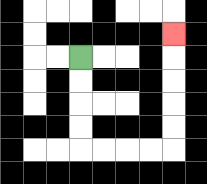{'start': '[3, 2]', 'end': '[7, 1]', 'path_directions': 'D,D,D,D,R,R,R,R,U,U,U,U,U', 'path_coordinates': '[[3, 2], [3, 3], [3, 4], [3, 5], [3, 6], [4, 6], [5, 6], [6, 6], [7, 6], [7, 5], [7, 4], [7, 3], [7, 2], [7, 1]]'}